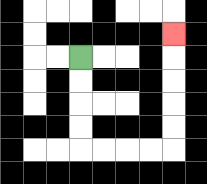{'start': '[3, 2]', 'end': '[7, 1]', 'path_directions': 'D,D,D,D,R,R,R,R,U,U,U,U,U', 'path_coordinates': '[[3, 2], [3, 3], [3, 4], [3, 5], [3, 6], [4, 6], [5, 6], [6, 6], [7, 6], [7, 5], [7, 4], [7, 3], [7, 2], [7, 1]]'}